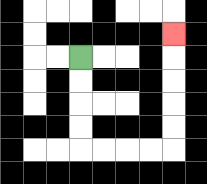{'start': '[3, 2]', 'end': '[7, 1]', 'path_directions': 'D,D,D,D,R,R,R,R,U,U,U,U,U', 'path_coordinates': '[[3, 2], [3, 3], [3, 4], [3, 5], [3, 6], [4, 6], [5, 6], [6, 6], [7, 6], [7, 5], [7, 4], [7, 3], [7, 2], [7, 1]]'}